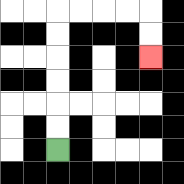{'start': '[2, 6]', 'end': '[6, 2]', 'path_directions': 'U,U,U,U,U,U,R,R,R,R,D,D', 'path_coordinates': '[[2, 6], [2, 5], [2, 4], [2, 3], [2, 2], [2, 1], [2, 0], [3, 0], [4, 0], [5, 0], [6, 0], [6, 1], [6, 2]]'}